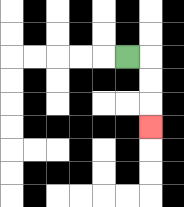{'start': '[5, 2]', 'end': '[6, 5]', 'path_directions': 'R,D,D,D', 'path_coordinates': '[[5, 2], [6, 2], [6, 3], [6, 4], [6, 5]]'}